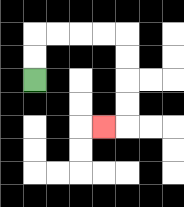{'start': '[1, 3]', 'end': '[4, 5]', 'path_directions': 'U,U,R,R,R,R,D,D,D,D,L', 'path_coordinates': '[[1, 3], [1, 2], [1, 1], [2, 1], [3, 1], [4, 1], [5, 1], [5, 2], [5, 3], [5, 4], [5, 5], [4, 5]]'}